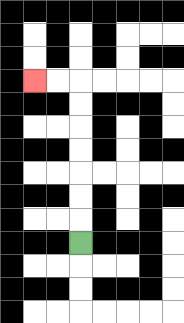{'start': '[3, 10]', 'end': '[1, 3]', 'path_directions': 'U,U,U,U,U,U,U,L,L', 'path_coordinates': '[[3, 10], [3, 9], [3, 8], [3, 7], [3, 6], [3, 5], [3, 4], [3, 3], [2, 3], [1, 3]]'}